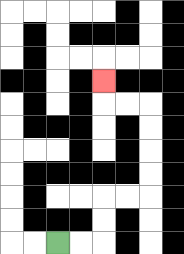{'start': '[2, 10]', 'end': '[4, 3]', 'path_directions': 'R,R,U,U,R,R,U,U,U,U,L,L,U', 'path_coordinates': '[[2, 10], [3, 10], [4, 10], [4, 9], [4, 8], [5, 8], [6, 8], [6, 7], [6, 6], [6, 5], [6, 4], [5, 4], [4, 4], [4, 3]]'}